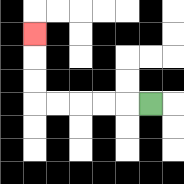{'start': '[6, 4]', 'end': '[1, 1]', 'path_directions': 'L,L,L,L,L,U,U,U', 'path_coordinates': '[[6, 4], [5, 4], [4, 4], [3, 4], [2, 4], [1, 4], [1, 3], [1, 2], [1, 1]]'}